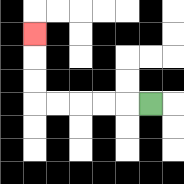{'start': '[6, 4]', 'end': '[1, 1]', 'path_directions': 'L,L,L,L,L,U,U,U', 'path_coordinates': '[[6, 4], [5, 4], [4, 4], [3, 4], [2, 4], [1, 4], [1, 3], [1, 2], [1, 1]]'}